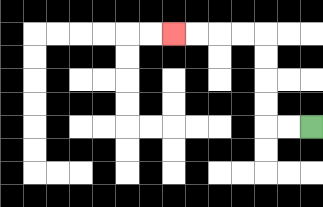{'start': '[13, 5]', 'end': '[7, 1]', 'path_directions': 'L,L,U,U,U,U,L,L,L,L', 'path_coordinates': '[[13, 5], [12, 5], [11, 5], [11, 4], [11, 3], [11, 2], [11, 1], [10, 1], [9, 1], [8, 1], [7, 1]]'}